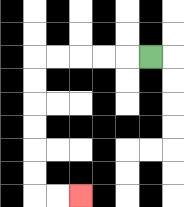{'start': '[6, 2]', 'end': '[3, 8]', 'path_directions': 'L,L,L,L,L,D,D,D,D,D,D,R,R', 'path_coordinates': '[[6, 2], [5, 2], [4, 2], [3, 2], [2, 2], [1, 2], [1, 3], [1, 4], [1, 5], [1, 6], [1, 7], [1, 8], [2, 8], [3, 8]]'}